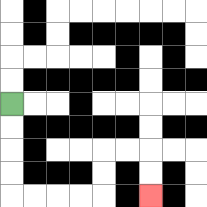{'start': '[0, 4]', 'end': '[6, 8]', 'path_directions': 'D,D,D,D,R,R,R,R,U,U,R,R,D,D', 'path_coordinates': '[[0, 4], [0, 5], [0, 6], [0, 7], [0, 8], [1, 8], [2, 8], [3, 8], [4, 8], [4, 7], [4, 6], [5, 6], [6, 6], [6, 7], [6, 8]]'}